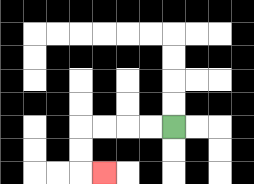{'start': '[7, 5]', 'end': '[4, 7]', 'path_directions': 'L,L,L,L,D,D,R', 'path_coordinates': '[[7, 5], [6, 5], [5, 5], [4, 5], [3, 5], [3, 6], [3, 7], [4, 7]]'}